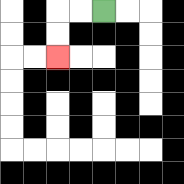{'start': '[4, 0]', 'end': '[2, 2]', 'path_directions': 'L,L,D,D', 'path_coordinates': '[[4, 0], [3, 0], [2, 0], [2, 1], [2, 2]]'}